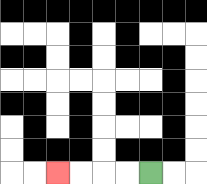{'start': '[6, 7]', 'end': '[2, 7]', 'path_directions': 'L,L,L,L', 'path_coordinates': '[[6, 7], [5, 7], [4, 7], [3, 7], [2, 7]]'}